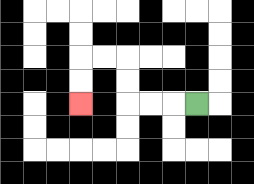{'start': '[8, 4]', 'end': '[3, 4]', 'path_directions': 'L,L,L,U,U,L,L,D,D', 'path_coordinates': '[[8, 4], [7, 4], [6, 4], [5, 4], [5, 3], [5, 2], [4, 2], [3, 2], [3, 3], [3, 4]]'}